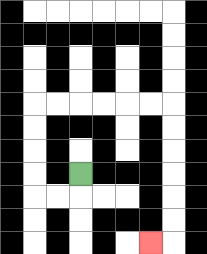{'start': '[3, 7]', 'end': '[6, 10]', 'path_directions': 'D,L,L,U,U,U,U,R,R,R,R,R,R,D,D,D,D,D,D,L', 'path_coordinates': '[[3, 7], [3, 8], [2, 8], [1, 8], [1, 7], [1, 6], [1, 5], [1, 4], [2, 4], [3, 4], [4, 4], [5, 4], [6, 4], [7, 4], [7, 5], [7, 6], [7, 7], [7, 8], [7, 9], [7, 10], [6, 10]]'}